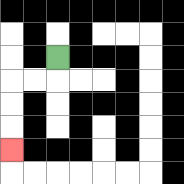{'start': '[2, 2]', 'end': '[0, 6]', 'path_directions': 'D,L,L,D,D,D', 'path_coordinates': '[[2, 2], [2, 3], [1, 3], [0, 3], [0, 4], [0, 5], [0, 6]]'}